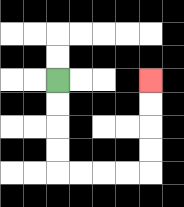{'start': '[2, 3]', 'end': '[6, 3]', 'path_directions': 'D,D,D,D,R,R,R,R,U,U,U,U', 'path_coordinates': '[[2, 3], [2, 4], [2, 5], [2, 6], [2, 7], [3, 7], [4, 7], [5, 7], [6, 7], [6, 6], [6, 5], [6, 4], [6, 3]]'}